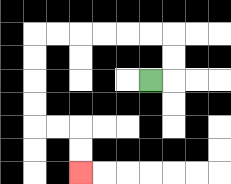{'start': '[6, 3]', 'end': '[3, 7]', 'path_directions': 'R,U,U,L,L,L,L,L,L,D,D,D,D,R,R,D,D', 'path_coordinates': '[[6, 3], [7, 3], [7, 2], [7, 1], [6, 1], [5, 1], [4, 1], [3, 1], [2, 1], [1, 1], [1, 2], [1, 3], [1, 4], [1, 5], [2, 5], [3, 5], [3, 6], [3, 7]]'}